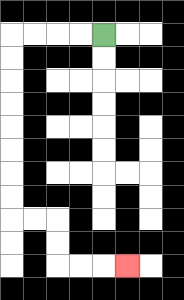{'start': '[4, 1]', 'end': '[5, 11]', 'path_directions': 'L,L,L,L,D,D,D,D,D,D,D,D,R,R,D,D,R,R,R', 'path_coordinates': '[[4, 1], [3, 1], [2, 1], [1, 1], [0, 1], [0, 2], [0, 3], [0, 4], [0, 5], [0, 6], [0, 7], [0, 8], [0, 9], [1, 9], [2, 9], [2, 10], [2, 11], [3, 11], [4, 11], [5, 11]]'}